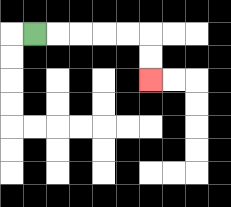{'start': '[1, 1]', 'end': '[6, 3]', 'path_directions': 'R,R,R,R,R,D,D', 'path_coordinates': '[[1, 1], [2, 1], [3, 1], [4, 1], [5, 1], [6, 1], [6, 2], [6, 3]]'}